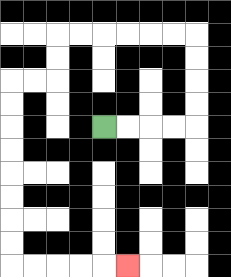{'start': '[4, 5]', 'end': '[5, 11]', 'path_directions': 'R,R,R,R,U,U,U,U,L,L,L,L,L,L,D,D,L,L,D,D,D,D,D,D,D,D,R,R,R,R,R', 'path_coordinates': '[[4, 5], [5, 5], [6, 5], [7, 5], [8, 5], [8, 4], [8, 3], [8, 2], [8, 1], [7, 1], [6, 1], [5, 1], [4, 1], [3, 1], [2, 1], [2, 2], [2, 3], [1, 3], [0, 3], [0, 4], [0, 5], [0, 6], [0, 7], [0, 8], [0, 9], [0, 10], [0, 11], [1, 11], [2, 11], [3, 11], [4, 11], [5, 11]]'}